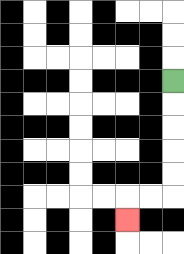{'start': '[7, 3]', 'end': '[5, 9]', 'path_directions': 'D,D,D,D,D,L,L,D', 'path_coordinates': '[[7, 3], [7, 4], [7, 5], [7, 6], [7, 7], [7, 8], [6, 8], [5, 8], [5, 9]]'}